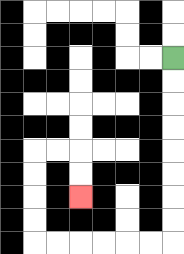{'start': '[7, 2]', 'end': '[3, 8]', 'path_directions': 'D,D,D,D,D,D,D,D,L,L,L,L,L,L,U,U,U,U,R,R,D,D', 'path_coordinates': '[[7, 2], [7, 3], [7, 4], [7, 5], [7, 6], [7, 7], [7, 8], [7, 9], [7, 10], [6, 10], [5, 10], [4, 10], [3, 10], [2, 10], [1, 10], [1, 9], [1, 8], [1, 7], [1, 6], [2, 6], [3, 6], [3, 7], [3, 8]]'}